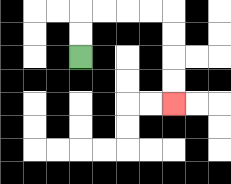{'start': '[3, 2]', 'end': '[7, 4]', 'path_directions': 'U,U,R,R,R,R,D,D,D,D', 'path_coordinates': '[[3, 2], [3, 1], [3, 0], [4, 0], [5, 0], [6, 0], [7, 0], [7, 1], [7, 2], [7, 3], [7, 4]]'}